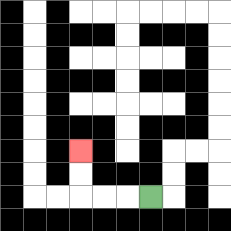{'start': '[6, 8]', 'end': '[3, 6]', 'path_directions': 'L,L,L,U,U', 'path_coordinates': '[[6, 8], [5, 8], [4, 8], [3, 8], [3, 7], [3, 6]]'}